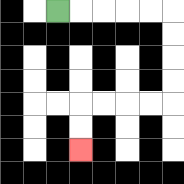{'start': '[2, 0]', 'end': '[3, 6]', 'path_directions': 'R,R,R,R,R,D,D,D,D,L,L,L,L,D,D', 'path_coordinates': '[[2, 0], [3, 0], [4, 0], [5, 0], [6, 0], [7, 0], [7, 1], [7, 2], [7, 3], [7, 4], [6, 4], [5, 4], [4, 4], [3, 4], [3, 5], [3, 6]]'}